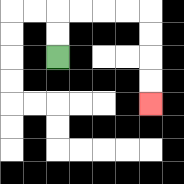{'start': '[2, 2]', 'end': '[6, 4]', 'path_directions': 'U,U,R,R,R,R,D,D,D,D', 'path_coordinates': '[[2, 2], [2, 1], [2, 0], [3, 0], [4, 0], [5, 0], [6, 0], [6, 1], [6, 2], [6, 3], [6, 4]]'}